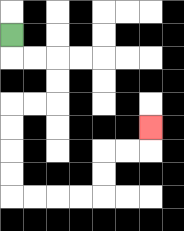{'start': '[0, 1]', 'end': '[6, 5]', 'path_directions': 'D,R,R,D,D,L,L,D,D,D,D,R,R,R,R,U,U,R,R,U', 'path_coordinates': '[[0, 1], [0, 2], [1, 2], [2, 2], [2, 3], [2, 4], [1, 4], [0, 4], [0, 5], [0, 6], [0, 7], [0, 8], [1, 8], [2, 8], [3, 8], [4, 8], [4, 7], [4, 6], [5, 6], [6, 6], [6, 5]]'}